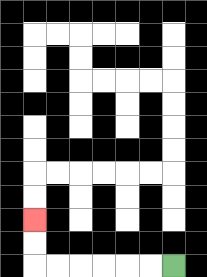{'start': '[7, 11]', 'end': '[1, 9]', 'path_directions': 'L,L,L,L,L,L,U,U', 'path_coordinates': '[[7, 11], [6, 11], [5, 11], [4, 11], [3, 11], [2, 11], [1, 11], [1, 10], [1, 9]]'}